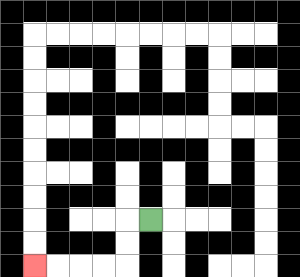{'start': '[6, 9]', 'end': '[1, 11]', 'path_directions': 'L,D,D,L,L,L,L', 'path_coordinates': '[[6, 9], [5, 9], [5, 10], [5, 11], [4, 11], [3, 11], [2, 11], [1, 11]]'}